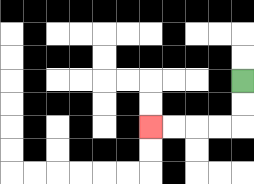{'start': '[10, 3]', 'end': '[6, 5]', 'path_directions': 'D,D,L,L,L,L', 'path_coordinates': '[[10, 3], [10, 4], [10, 5], [9, 5], [8, 5], [7, 5], [6, 5]]'}